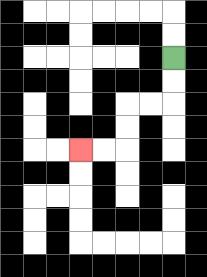{'start': '[7, 2]', 'end': '[3, 6]', 'path_directions': 'D,D,L,L,D,D,L,L', 'path_coordinates': '[[7, 2], [7, 3], [7, 4], [6, 4], [5, 4], [5, 5], [5, 6], [4, 6], [3, 6]]'}